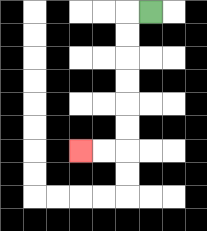{'start': '[6, 0]', 'end': '[3, 6]', 'path_directions': 'L,D,D,D,D,D,D,L,L', 'path_coordinates': '[[6, 0], [5, 0], [5, 1], [5, 2], [5, 3], [5, 4], [5, 5], [5, 6], [4, 6], [3, 6]]'}